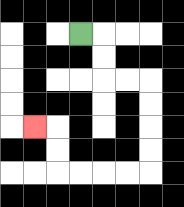{'start': '[3, 1]', 'end': '[1, 5]', 'path_directions': 'R,D,D,R,R,D,D,D,D,L,L,L,L,U,U,L', 'path_coordinates': '[[3, 1], [4, 1], [4, 2], [4, 3], [5, 3], [6, 3], [6, 4], [6, 5], [6, 6], [6, 7], [5, 7], [4, 7], [3, 7], [2, 7], [2, 6], [2, 5], [1, 5]]'}